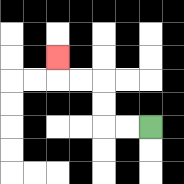{'start': '[6, 5]', 'end': '[2, 2]', 'path_directions': 'L,L,U,U,L,L,U', 'path_coordinates': '[[6, 5], [5, 5], [4, 5], [4, 4], [4, 3], [3, 3], [2, 3], [2, 2]]'}